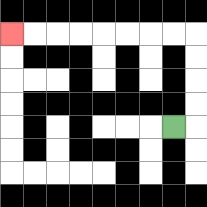{'start': '[7, 5]', 'end': '[0, 1]', 'path_directions': 'R,U,U,U,U,L,L,L,L,L,L,L,L', 'path_coordinates': '[[7, 5], [8, 5], [8, 4], [8, 3], [8, 2], [8, 1], [7, 1], [6, 1], [5, 1], [4, 1], [3, 1], [2, 1], [1, 1], [0, 1]]'}